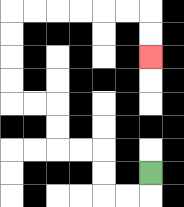{'start': '[6, 7]', 'end': '[6, 2]', 'path_directions': 'D,L,L,U,U,L,L,U,U,L,L,U,U,U,U,R,R,R,R,R,R,D,D', 'path_coordinates': '[[6, 7], [6, 8], [5, 8], [4, 8], [4, 7], [4, 6], [3, 6], [2, 6], [2, 5], [2, 4], [1, 4], [0, 4], [0, 3], [0, 2], [0, 1], [0, 0], [1, 0], [2, 0], [3, 0], [4, 0], [5, 0], [6, 0], [6, 1], [6, 2]]'}